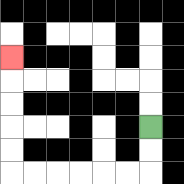{'start': '[6, 5]', 'end': '[0, 2]', 'path_directions': 'D,D,L,L,L,L,L,L,U,U,U,U,U', 'path_coordinates': '[[6, 5], [6, 6], [6, 7], [5, 7], [4, 7], [3, 7], [2, 7], [1, 7], [0, 7], [0, 6], [0, 5], [0, 4], [0, 3], [0, 2]]'}